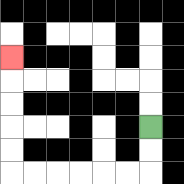{'start': '[6, 5]', 'end': '[0, 2]', 'path_directions': 'D,D,L,L,L,L,L,L,U,U,U,U,U', 'path_coordinates': '[[6, 5], [6, 6], [6, 7], [5, 7], [4, 7], [3, 7], [2, 7], [1, 7], [0, 7], [0, 6], [0, 5], [0, 4], [0, 3], [0, 2]]'}